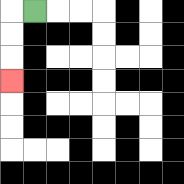{'start': '[1, 0]', 'end': '[0, 3]', 'path_directions': 'L,D,D,D', 'path_coordinates': '[[1, 0], [0, 0], [0, 1], [0, 2], [0, 3]]'}